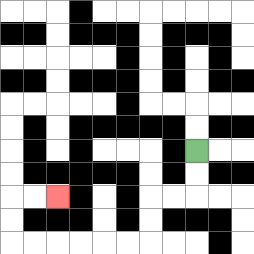{'start': '[8, 6]', 'end': '[2, 8]', 'path_directions': 'D,D,L,L,D,D,L,L,L,L,L,L,U,U,R,R', 'path_coordinates': '[[8, 6], [8, 7], [8, 8], [7, 8], [6, 8], [6, 9], [6, 10], [5, 10], [4, 10], [3, 10], [2, 10], [1, 10], [0, 10], [0, 9], [0, 8], [1, 8], [2, 8]]'}